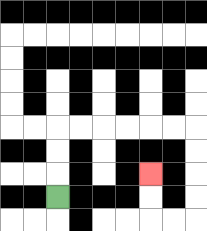{'start': '[2, 8]', 'end': '[6, 7]', 'path_directions': 'U,U,U,R,R,R,R,R,R,D,D,D,D,L,L,U,U', 'path_coordinates': '[[2, 8], [2, 7], [2, 6], [2, 5], [3, 5], [4, 5], [5, 5], [6, 5], [7, 5], [8, 5], [8, 6], [8, 7], [8, 8], [8, 9], [7, 9], [6, 9], [6, 8], [6, 7]]'}